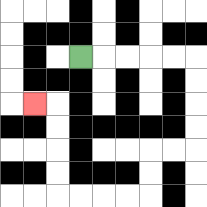{'start': '[3, 2]', 'end': '[1, 4]', 'path_directions': 'R,R,R,R,R,D,D,D,D,L,L,D,D,L,L,L,L,U,U,U,U,L', 'path_coordinates': '[[3, 2], [4, 2], [5, 2], [6, 2], [7, 2], [8, 2], [8, 3], [8, 4], [8, 5], [8, 6], [7, 6], [6, 6], [6, 7], [6, 8], [5, 8], [4, 8], [3, 8], [2, 8], [2, 7], [2, 6], [2, 5], [2, 4], [1, 4]]'}